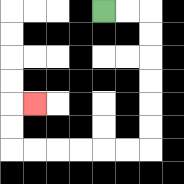{'start': '[4, 0]', 'end': '[1, 4]', 'path_directions': 'R,R,D,D,D,D,D,D,L,L,L,L,L,L,U,U,R', 'path_coordinates': '[[4, 0], [5, 0], [6, 0], [6, 1], [6, 2], [6, 3], [6, 4], [6, 5], [6, 6], [5, 6], [4, 6], [3, 6], [2, 6], [1, 6], [0, 6], [0, 5], [0, 4], [1, 4]]'}